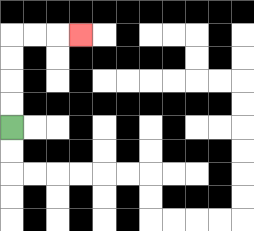{'start': '[0, 5]', 'end': '[3, 1]', 'path_directions': 'U,U,U,U,R,R,R', 'path_coordinates': '[[0, 5], [0, 4], [0, 3], [0, 2], [0, 1], [1, 1], [2, 1], [3, 1]]'}